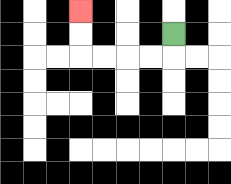{'start': '[7, 1]', 'end': '[3, 0]', 'path_directions': 'D,L,L,L,L,U,U', 'path_coordinates': '[[7, 1], [7, 2], [6, 2], [5, 2], [4, 2], [3, 2], [3, 1], [3, 0]]'}